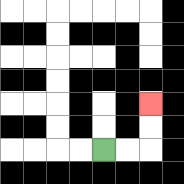{'start': '[4, 6]', 'end': '[6, 4]', 'path_directions': 'R,R,U,U', 'path_coordinates': '[[4, 6], [5, 6], [6, 6], [6, 5], [6, 4]]'}